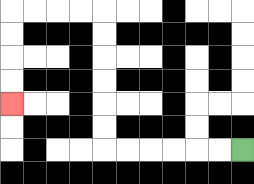{'start': '[10, 6]', 'end': '[0, 4]', 'path_directions': 'L,L,L,L,L,L,U,U,U,U,U,U,L,L,L,L,D,D,D,D', 'path_coordinates': '[[10, 6], [9, 6], [8, 6], [7, 6], [6, 6], [5, 6], [4, 6], [4, 5], [4, 4], [4, 3], [4, 2], [4, 1], [4, 0], [3, 0], [2, 0], [1, 0], [0, 0], [0, 1], [0, 2], [0, 3], [0, 4]]'}